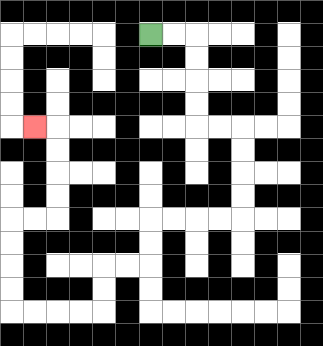{'start': '[6, 1]', 'end': '[1, 5]', 'path_directions': 'R,R,D,D,D,D,R,R,D,D,D,D,L,L,L,L,D,D,L,L,D,D,L,L,L,L,U,U,U,U,R,R,U,U,U,U,L', 'path_coordinates': '[[6, 1], [7, 1], [8, 1], [8, 2], [8, 3], [8, 4], [8, 5], [9, 5], [10, 5], [10, 6], [10, 7], [10, 8], [10, 9], [9, 9], [8, 9], [7, 9], [6, 9], [6, 10], [6, 11], [5, 11], [4, 11], [4, 12], [4, 13], [3, 13], [2, 13], [1, 13], [0, 13], [0, 12], [0, 11], [0, 10], [0, 9], [1, 9], [2, 9], [2, 8], [2, 7], [2, 6], [2, 5], [1, 5]]'}